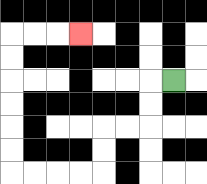{'start': '[7, 3]', 'end': '[3, 1]', 'path_directions': 'L,D,D,L,L,D,D,L,L,L,L,U,U,U,U,U,U,R,R,R', 'path_coordinates': '[[7, 3], [6, 3], [6, 4], [6, 5], [5, 5], [4, 5], [4, 6], [4, 7], [3, 7], [2, 7], [1, 7], [0, 7], [0, 6], [0, 5], [0, 4], [0, 3], [0, 2], [0, 1], [1, 1], [2, 1], [3, 1]]'}